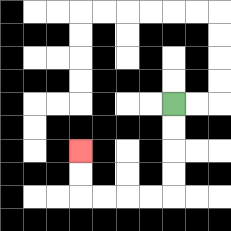{'start': '[7, 4]', 'end': '[3, 6]', 'path_directions': 'D,D,D,D,L,L,L,L,U,U', 'path_coordinates': '[[7, 4], [7, 5], [7, 6], [7, 7], [7, 8], [6, 8], [5, 8], [4, 8], [3, 8], [3, 7], [3, 6]]'}